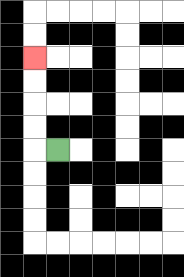{'start': '[2, 6]', 'end': '[1, 2]', 'path_directions': 'L,U,U,U,U', 'path_coordinates': '[[2, 6], [1, 6], [1, 5], [1, 4], [1, 3], [1, 2]]'}